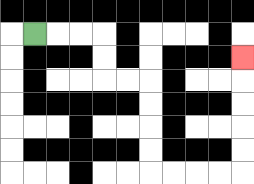{'start': '[1, 1]', 'end': '[10, 2]', 'path_directions': 'R,R,R,D,D,R,R,D,D,D,D,R,R,R,R,U,U,U,U,U', 'path_coordinates': '[[1, 1], [2, 1], [3, 1], [4, 1], [4, 2], [4, 3], [5, 3], [6, 3], [6, 4], [6, 5], [6, 6], [6, 7], [7, 7], [8, 7], [9, 7], [10, 7], [10, 6], [10, 5], [10, 4], [10, 3], [10, 2]]'}